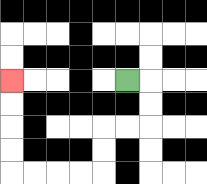{'start': '[5, 3]', 'end': '[0, 3]', 'path_directions': 'R,D,D,L,L,D,D,L,L,L,L,U,U,U,U', 'path_coordinates': '[[5, 3], [6, 3], [6, 4], [6, 5], [5, 5], [4, 5], [4, 6], [4, 7], [3, 7], [2, 7], [1, 7], [0, 7], [0, 6], [0, 5], [0, 4], [0, 3]]'}